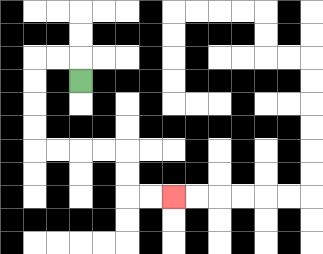{'start': '[3, 3]', 'end': '[7, 8]', 'path_directions': 'U,L,L,D,D,D,D,R,R,R,R,D,D,R,R', 'path_coordinates': '[[3, 3], [3, 2], [2, 2], [1, 2], [1, 3], [1, 4], [1, 5], [1, 6], [2, 6], [3, 6], [4, 6], [5, 6], [5, 7], [5, 8], [6, 8], [7, 8]]'}